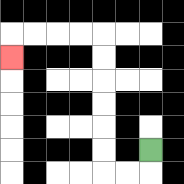{'start': '[6, 6]', 'end': '[0, 2]', 'path_directions': 'D,L,L,U,U,U,U,U,U,L,L,L,L,D', 'path_coordinates': '[[6, 6], [6, 7], [5, 7], [4, 7], [4, 6], [4, 5], [4, 4], [4, 3], [4, 2], [4, 1], [3, 1], [2, 1], [1, 1], [0, 1], [0, 2]]'}